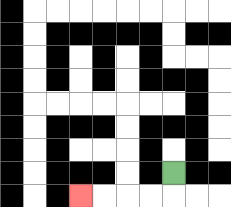{'start': '[7, 7]', 'end': '[3, 8]', 'path_directions': 'D,L,L,L,L', 'path_coordinates': '[[7, 7], [7, 8], [6, 8], [5, 8], [4, 8], [3, 8]]'}